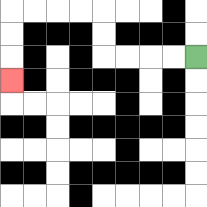{'start': '[8, 2]', 'end': '[0, 3]', 'path_directions': 'L,L,L,L,U,U,L,L,L,L,D,D,D', 'path_coordinates': '[[8, 2], [7, 2], [6, 2], [5, 2], [4, 2], [4, 1], [4, 0], [3, 0], [2, 0], [1, 0], [0, 0], [0, 1], [0, 2], [0, 3]]'}